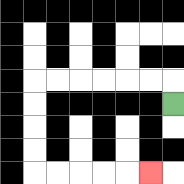{'start': '[7, 4]', 'end': '[6, 7]', 'path_directions': 'U,L,L,L,L,L,L,D,D,D,D,R,R,R,R,R', 'path_coordinates': '[[7, 4], [7, 3], [6, 3], [5, 3], [4, 3], [3, 3], [2, 3], [1, 3], [1, 4], [1, 5], [1, 6], [1, 7], [2, 7], [3, 7], [4, 7], [5, 7], [6, 7]]'}